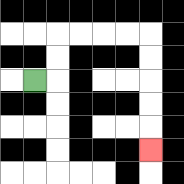{'start': '[1, 3]', 'end': '[6, 6]', 'path_directions': 'R,U,U,R,R,R,R,D,D,D,D,D', 'path_coordinates': '[[1, 3], [2, 3], [2, 2], [2, 1], [3, 1], [4, 1], [5, 1], [6, 1], [6, 2], [6, 3], [6, 4], [6, 5], [6, 6]]'}